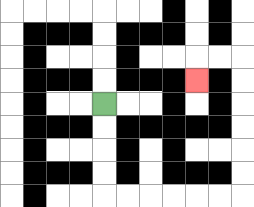{'start': '[4, 4]', 'end': '[8, 3]', 'path_directions': 'D,D,D,D,R,R,R,R,R,R,U,U,U,U,U,U,L,L,D', 'path_coordinates': '[[4, 4], [4, 5], [4, 6], [4, 7], [4, 8], [5, 8], [6, 8], [7, 8], [8, 8], [9, 8], [10, 8], [10, 7], [10, 6], [10, 5], [10, 4], [10, 3], [10, 2], [9, 2], [8, 2], [8, 3]]'}